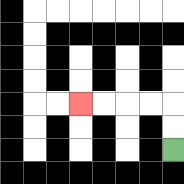{'start': '[7, 6]', 'end': '[3, 4]', 'path_directions': 'U,U,L,L,L,L', 'path_coordinates': '[[7, 6], [7, 5], [7, 4], [6, 4], [5, 4], [4, 4], [3, 4]]'}